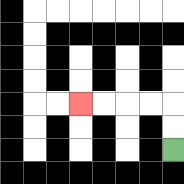{'start': '[7, 6]', 'end': '[3, 4]', 'path_directions': 'U,U,L,L,L,L', 'path_coordinates': '[[7, 6], [7, 5], [7, 4], [6, 4], [5, 4], [4, 4], [3, 4]]'}